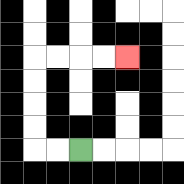{'start': '[3, 6]', 'end': '[5, 2]', 'path_directions': 'L,L,U,U,U,U,R,R,R,R', 'path_coordinates': '[[3, 6], [2, 6], [1, 6], [1, 5], [1, 4], [1, 3], [1, 2], [2, 2], [3, 2], [4, 2], [5, 2]]'}